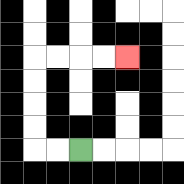{'start': '[3, 6]', 'end': '[5, 2]', 'path_directions': 'L,L,U,U,U,U,R,R,R,R', 'path_coordinates': '[[3, 6], [2, 6], [1, 6], [1, 5], [1, 4], [1, 3], [1, 2], [2, 2], [3, 2], [4, 2], [5, 2]]'}